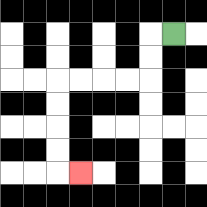{'start': '[7, 1]', 'end': '[3, 7]', 'path_directions': 'L,D,D,L,L,L,L,D,D,D,D,R', 'path_coordinates': '[[7, 1], [6, 1], [6, 2], [6, 3], [5, 3], [4, 3], [3, 3], [2, 3], [2, 4], [2, 5], [2, 6], [2, 7], [3, 7]]'}